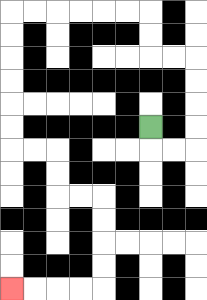{'start': '[6, 5]', 'end': '[0, 12]', 'path_directions': 'D,R,R,U,U,U,U,L,L,U,U,L,L,L,L,L,L,D,D,D,D,D,D,R,R,D,D,R,R,D,D,D,D,L,L,L,L', 'path_coordinates': '[[6, 5], [6, 6], [7, 6], [8, 6], [8, 5], [8, 4], [8, 3], [8, 2], [7, 2], [6, 2], [6, 1], [6, 0], [5, 0], [4, 0], [3, 0], [2, 0], [1, 0], [0, 0], [0, 1], [0, 2], [0, 3], [0, 4], [0, 5], [0, 6], [1, 6], [2, 6], [2, 7], [2, 8], [3, 8], [4, 8], [4, 9], [4, 10], [4, 11], [4, 12], [3, 12], [2, 12], [1, 12], [0, 12]]'}